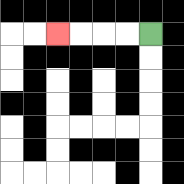{'start': '[6, 1]', 'end': '[2, 1]', 'path_directions': 'L,L,L,L', 'path_coordinates': '[[6, 1], [5, 1], [4, 1], [3, 1], [2, 1]]'}